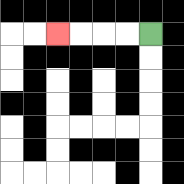{'start': '[6, 1]', 'end': '[2, 1]', 'path_directions': 'L,L,L,L', 'path_coordinates': '[[6, 1], [5, 1], [4, 1], [3, 1], [2, 1]]'}